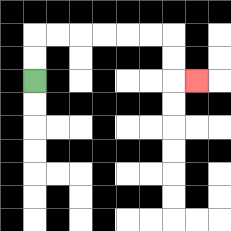{'start': '[1, 3]', 'end': '[8, 3]', 'path_directions': 'U,U,R,R,R,R,R,R,D,D,R', 'path_coordinates': '[[1, 3], [1, 2], [1, 1], [2, 1], [3, 1], [4, 1], [5, 1], [6, 1], [7, 1], [7, 2], [7, 3], [8, 3]]'}